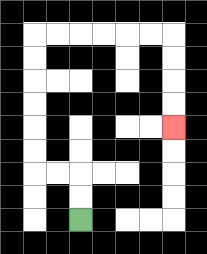{'start': '[3, 9]', 'end': '[7, 5]', 'path_directions': 'U,U,L,L,U,U,U,U,U,U,R,R,R,R,R,R,D,D,D,D', 'path_coordinates': '[[3, 9], [3, 8], [3, 7], [2, 7], [1, 7], [1, 6], [1, 5], [1, 4], [1, 3], [1, 2], [1, 1], [2, 1], [3, 1], [4, 1], [5, 1], [6, 1], [7, 1], [7, 2], [7, 3], [7, 4], [7, 5]]'}